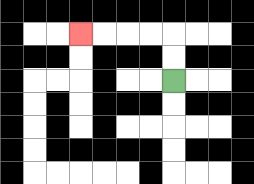{'start': '[7, 3]', 'end': '[3, 1]', 'path_directions': 'U,U,L,L,L,L', 'path_coordinates': '[[7, 3], [7, 2], [7, 1], [6, 1], [5, 1], [4, 1], [3, 1]]'}